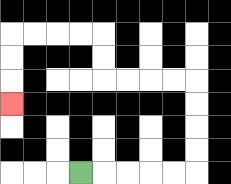{'start': '[3, 7]', 'end': '[0, 4]', 'path_directions': 'R,R,R,R,R,U,U,U,U,L,L,L,L,U,U,L,L,L,L,D,D,D', 'path_coordinates': '[[3, 7], [4, 7], [5, 7], [6, 7], [7, 7], [8, 7], [8, 6], [8, 5], [8, 4], [8, 3], [7, 3], [6, 3], [5, 3], [4, 3], [4, 2], [4, 1], [3, 1], [2, 1], [1, 1], [0, 1], [0, 2], [0, 3], [0, 4]]'}